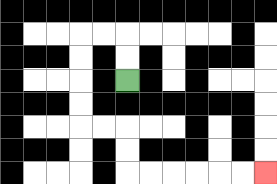{'start': '[5, 3]', 'end': '[11, 7]', 'path_directions': 'U,U,L,L,D,D,D,D,R,R,D,D,R,R,R,R,R,R', 'path_coordinates': '[[5, 3], [5, 2], [5, 1], [4, 1], [3, 1], [3, 2], [3, 3], [3, 4], [3, 5], [4, 5], [5, 5], [5, 6], [5, 7], [6, 7], [7, 7], [8, 7], [9, 7], [10, 7], [11, 7]]'}